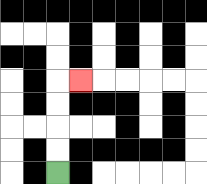{'start': '[2, 7]', 'end': '[3, 3]', 'path_directions': 'U,U,U,U,R', 'path_coordinates': '[[2, 7], [2, 6], [2, 5], [2, 4], [2, 3], [3, 3]]'}